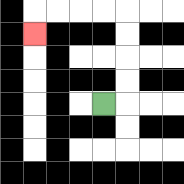{'start': '[4, 4]', 'end': '[1, 1]', 'path_directions': 'R,U,U,U,U,L,L,L,L,D', 'path_coordinates': '[[4, 4], [5, 4], [5, 3], [5, 2], [5, 1], [5, 0], [4, 0], [3, 0], [2, 0], [1, 0], [1, 1]]'}